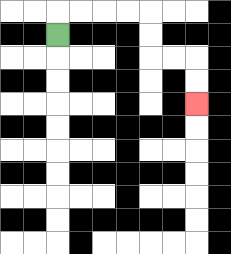{'start': '[2, 1]', 'end': '[8, 4]', 'path_directions': 'U,R,R,R,R,D,D,R,R,D,D', 'path_coordinates': '[[2, 1], [2, 0], [3, 0], [4, 0], [5, 0], [6, 0], [6, 1], [6, 2], [7, 2], [8, 2], [8, 3], [8, 4]]'}